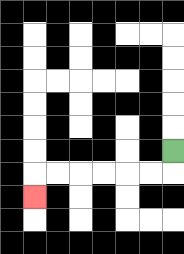{'start': '[7, 6]', 'end': '[1, 8]', 'path_directions': 'D,L,L,L,L,L,L,D', 'path_coordinates': '[[7, 6], [7, 7], [6, 7], [5, 7], [4, 7], [3, 7], [2, 7], [1, 7], [1, 8]]'}